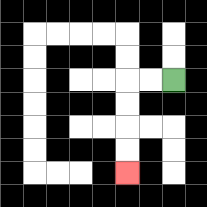{'start': '[7, 3]', 'end': '[5, 7]', 'path_directions': 'L,L,D,D,D,D', 'path_coordinates': '[[7, 3], [6, 3], [5, 3], [5, 4], [5, 5], [5, 6], [5, 7]]'}